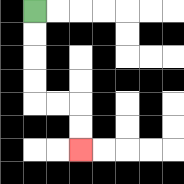{'start': '[1, 0]', 'end': '[3, 6]', 'path_directions': 'D,D,D,D,R,R,D,D', 'path_coordinates': '[[1, 0], [1, 1], [1, 2], [1, 3], [1, 4], [2, 4], [3, 4], [3, 5], [3, 6]]'}